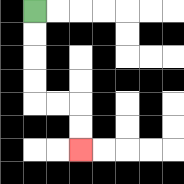{'start': '[1, 0]', 'end': '[3, 6]', 'path_directions': 'D,D,D,D,R,R,D,D', 'path_coordinates': '[[1, 0], [1, 1], [1, 2], [1, 3], [1, 4], [2, 4], [3, 4], [3, 5], [3, 6]]'}